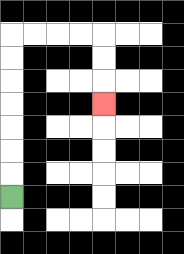{'start': '[0, 8]', 'end': '[4, 4]', 'path_directions': 'U,U,U,U,U,U,U,R,R,R,R,D,D,D', 'path_coordinates': '[[0, 8], [0, 7], [0, 6], [0, 5], [0, 4], [0, 3], [0, 2], [0, 1], [1, 1], [2, 1], [3, 1], [4, 1], [4, 2], [4, 3], [4, 4]]'}